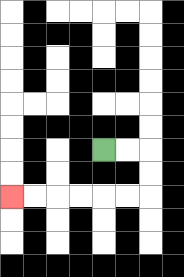{'start': '[4, 6]', 'end': '[0, 8]', 'path_directions': 'R,R,D,D,L,L,L,L,L,L', 'path_coordinates': '[[4, 6], [5, 6], [6, 6], [6, 7], [6, 8], [5, 8], [4, 8], [3, 8], [2, 8], [1, 8], [0, 8]]'}